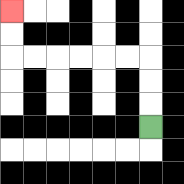{'start': '[6, 5]', 'end': '[0, 0]', 'path_directions': 'U,U,U,L,L,L,L,L,L,U,U', 'path_coordinates': '[[6, 5], [6, 4], [6, 3], [6, 2], [5, 2], [4, 2], [3, 2], [2, 2], [1, 2], [0, 2], [0, 1], [0, 0]]'}